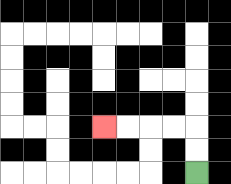{'start': '[8, 7]', 'end': '[4, 5]', 'path_directions': 'U,U,L,L,L,L', 'path_coordinates': '[[8, 7], [8, 6], [8, 5], [7, 5], [6, 5], [5, 5], [4, 5]]'}